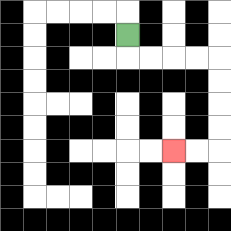{'start': '[5, 1]', 'end': '[7, 6]', 'path_directions': 'D,R,R,R,R,D,D,D,D,L,L', 'path_coordinates': '[[5, 1], [5, 2], [6, 2], [7, 2], [8, 2], [9, 2], [9, 3], [9, 4], [9, 5], [9, 6], [8, 6], [7, 6]]'}